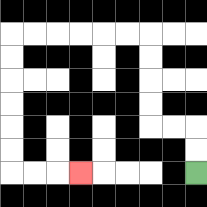{'start': '[8, 7]', 'end': '[3, 7]', 'path_directions': 'U,U,L,L,U,U,U,U,L,L,L,L,L,L,D,D,D,D,D,D,R,R,R', 'path_coordinates': '[[8, 7], [8, 6], [8, 5], [7, 5], [6, 5], [6, 4], [6, 3], [6, 2], [6, 1], [5, 1], [4, 1], [3, 1], [2, 1], [1, 1], [0, 1], [0, 2], [0, 3], [0, 4], [0, 5], [0, 6], [0, 7], [1, 7], [2, 7], [3, 7]]'}